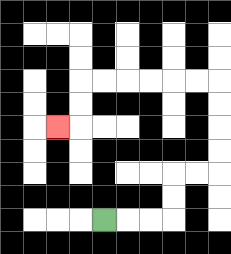{'start': '[4, 9]', 'end': '[2, 5]', 'path_directions': 'R,R,R,U,U,R,R,U,U,U,U,L,L,L,L,L,L,D,D,L', 'path_coordinates': '[[4, 9], [5, 9], [6, 9], [7, 9], [7, 8], [7, 7], [8, 7], [9, 7], [9, 6], [9, 5], [9, 4], [9, 3], [8, 3], [7, 3], [6, 3], [5, 3], [4, 3], [3, 3], [3, 4], [3, 5], [2, 5]]'}